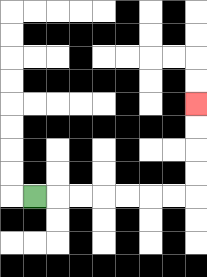{'start': '[1, 8]', 'end': '[8, 4]', 'path_directions': 'R,R,R,R,R,R,R,U,U,U,U', 'path_coordinates': '[[1, 8], [2, 8], [3, 8], [4, 8], [5, 8], [6, 8], [7, 8], [8, 8], [8, 7], [8, 6], [8, 5], [8, 4]]'}